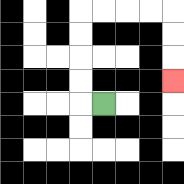{'start': '[4, 4]', 'end': '[7, 3]', 'path_directions': 'L,U,U,U,U,R,R,R,R,D,D,D', 'path_coordinates': '[[4, 4], [3, 4], [3, 3], [3, 2], [3, 1], [3, 0], [4, 0], [5, 0], [6, 0], [7, 0], [7, 1], [7, 2], [7, 3]]'}